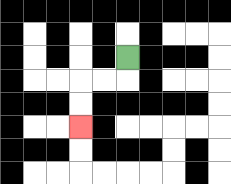{'start': '[5, 2]', 'end': '[3, 5]', 'path_directions': 'D,L,L,D,D', 'path_coordinates': '[[5, 2], [5, 3], [4, 3], [3, 3], [3, 4], [3, 5]]'}